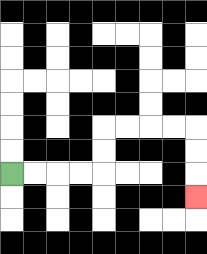{'start': '[0, 7]', 'end': '[8, 8]', 'path_directions': 'R,R,R,R,U,U,R,R,R,R,D,D,D', 'path_coordinates': '[[0, 7], [1, 7], [2, 7], [3, 7], [4, 7], [4, 6], [4, 5], [5, 5], [6, 5], [7, 5], [8, 5], [8, 6], [8, 7], [8, 8]]'}